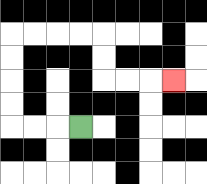{'start': '[3, 5]', 'end': '[7, 3]', 'path_directions': 'L,L,L,U,U,U,U,R,R,R,R,D,D,R,R,R', 'path_coordinates': '[[3, 5], [2, 5], [1, 5], [0, 5], [0, 4], [0, 3], [0, 2], [0, 1], [1, 1], [2, 1], [3, 1], [4, 1], [4, 2], [4, 3], [5, 3], [6, 3], [7, 3]]'}